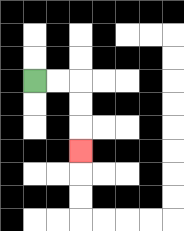{'start': '[1, 3]', 'end': '[3, 6]', 'path_directions': 'R,R,D,D,D', 'path_coordinates': '[[1, 3], [2, 3], [3, 3], [3, 4], [3, 5], [3, 6]]'}